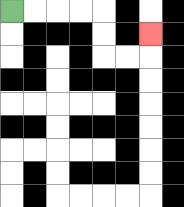{'start': '[0, 0]', 'end': '[6, 1]', 'path_directions': 'R,R,R,R,D,D,R,R,U', 'path_coordinates': '[[0, 0], [1, 0], [2, 0], [3, 0], [4, 0], [4, 1], [4, 2], [5, 2], [6, 2], [6, 1]]'}